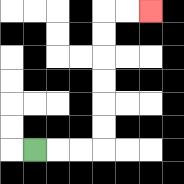{'start': '[1, 6]', 'end': '[6, 0]', 'path_directions': 'R,R,R,U,U,U,U,U,U,R,R', 'path_coordinates': '[[1, 6], [2, 6], [3, 6], [4, 6], [4, 5], [4, 4], [4, 3], [4, 2], [4, 1], [4, 0], [5, 0], [6, 0]]'}